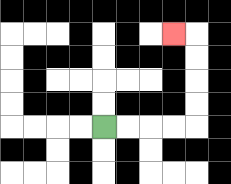{'start': '[4, 5]', 'end': '[7, 1]', 'path_directions': 'R,R,R,R,U,U,U,U,L', 'path_coordinates': '[[4, 5], [5, 5], [6, 5], [7, 5], [8, 5], [8, 4], [8, 3], [8, 2], [8, 1], [7, 1]]'}